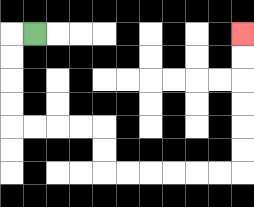{'start': '[1, 1]', 'end': '[10, 1]', 'path_directions': 'L,D,D,D,D,R,R,R,R,D,D,R,R,R,R,R,R,U,U,U,U,U,U', 'path_coordinates': '[[1, 1], [0, 1], [0, 2], [0, 3], [0, 4], [0, 5], [1, 5], [2, 5], [3, 5], [4, 5], [4, 6], [4, 7], [5, 7], [6, 7], [7, 7], [8, 7], [9, 7], [10, 7], [10, 6], [10, 5], [10, 4], [10, 3], [10, 2], [10, 1]]'}